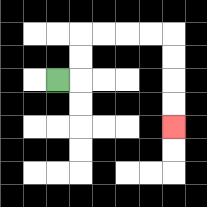{'start': '[2, 3]', 'end': '[7, 5]', 'path_directions': 'R,U,U,R,R,R,R,D,D,D,D', 'path_coordinates': '[[2, 3], [3, 3], [3, 2], [3, 1], [4, 1], [5, 1], [6, 1], [7, 1], [7, 2], [7, 3], [7, 4], [7, 5]]'}